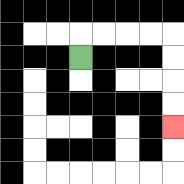{'start': '[3, 2]', 'end': '[7, 5]', 'path_directions': 'U,R,R,R,R,D,D,D,D', 'path_coordinates': '[[3, 2], [3, 1], [4, 1], [5, 1], [6, 1], [7, 1], [7, 2], [7, 3], [7, 4], [7, 5]]'}